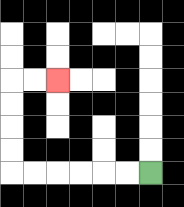{'start': '[6, 7]', 'end': '[2, 3]', 'path_directions': 'L,L,L,L,L,L,U,U,U,U,R,R', 'path_coordinates': '[[6, 7], [5, 7], [4, 7], [3, 7], [2, 7], [1, 7], [0, 7], [0, 6], [0, 5], [0, 4], [0, 3], [1, 3], [2, 3]]'}